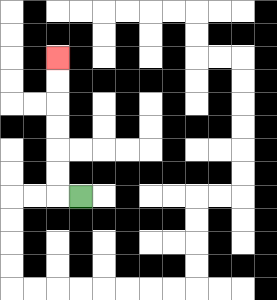{'start': '[3, 8]', 'end': '[2, 2]', 'path_directions': 'L,U,U,U,U,U,U', 'path_coordinates': '[[3, 8], [2, 8], [2, 7], [2, 6], [2, 5], [2, 4], [2, 3], [2, 2]]'}